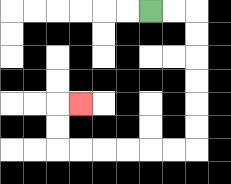{'start': '[6, 0]', 'end': '[3, 4]', 'path_directions': 'R,R,D,D,D,D,D,D,L,L,L,L,L,L,U,U,R', 'path_coordinates': '[[6, 0], [7, 0], [8, 0], [8, 1], [8, 2], [8, 3], [8, 4], [8, 5], [8, 6], [7, 6], [6, 6], [5, 6], [4, 6], [3, 6], [2, 6], [2, 5], [2, 4], [3, 4]]'}